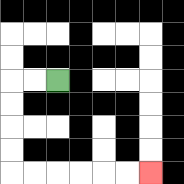{'start': '[2, 3]', 'end': '[6, 7]', 'path_directions': 'L,L,D,D,D,D,R,R,R,R,R,R', 'path_coordinates': '[[2, 3], [1, 3], [0, 3], [0, 4], [0, 5], [0, 6], [0, 7], [1, 7], [2, 7], [3, 7], [4, 7], [5, 7], [6, 7]]'}